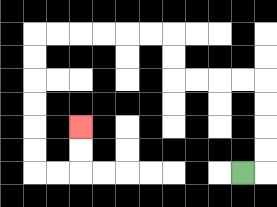{'start': '[10, 7]', 'end': '[3, 5]', 'path_directions': 'R,U,U,U,U,L,L,L,L,U,U,L,L,L,L,L,L,D,D,D,D,D,D,R,R,U,U', 'path_coordinates': '[[10, 7], [11, 7], [11, 6], [11, 5], [11, 4], [11, 3], [10, 3], [9, 3], [8, 3], [7, 3], [7, 2], [7, 1], [6, 1], [5, 1], [4, 1], [3, 1], [2, 1], [1, 1], [1, 2], [1, 3], [1, 4], [1, 5], [1, 6], [1, 7], [2, 7], [3, 7], [3, 6], [3, 5]]'}